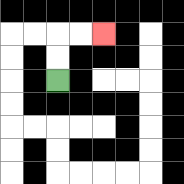{'start': '[2, 3]', 'end': '[4, 1]', 'path_directions': 'U,U,R,R', 'path_coordinates': '[[2, 3], [2, 2], [2, 1], [3, 1], [4, 1]]'}